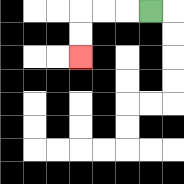{'start': '[6, 0]', 'end': '[3, 2]', 'path_directions': 'L,L,L,D,D', 'path_coordinates': '[[6, 0], [5, 0], [4, 0], [3, 0], [3, 1], [3, 2]]'}